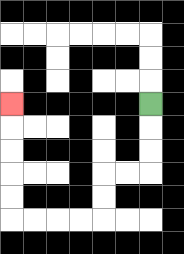{'start': '[6, 4]', 'end': '[0, 4]', 'path_directions': 'D,D,D,L,L,D,D,L,L,L,L,U,U,U,U,U', 'path_coordinates': '[[6, 4], [6, 5], [6, 6], [6, 7], [5, 7], [4, 7], [4, 8], [4, 9], [3, 9], [2, 9], [1, 9], [0, 9], [0, 8], [0, 7], [0, 6], [0, 5], [0, 4]]'}